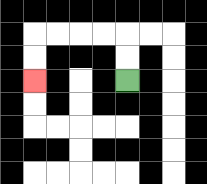{'start': '[5, 3]', 'end': '[1, 3]', 'path_directions': 'U,U,L,L,L,L,D,D', 'path_coordinates': '[[5, 3], [5, 2], [5, 1], [4, 1], [3, 1], [2, 1], [1, 1], [1, 2], [1, 3]]'}